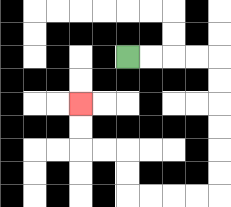{'start': '[5, 2]', 'end': '[3, 4]', 'path_directions': 'R,R,R,R,D,D,D,D,D,D,L,L,L,L,U,U,L,L,U,U', 'path_coordinates': '[[5, 2], [6, 2], [7, 2], [8, 2], [9, 2], [9, 3], [9, 4], [9, 5], [9, 6], [9, 7], [9, 8], [8, 8], [7, 8], [6, 8], [5, 8], [5, 7], [5, 6], [4, 6], [3, 6], [3, 5], [3, 4]]'}